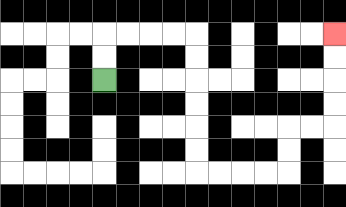{'start': '[4, 3]', 'end': '[14, 1]', 'path_directions': 'U,U,R,R,R,R,D,D,D,D,D,D,R,R,R,R,U,U,R,R,U,U,U,U', 'path_coordinates': '[[4, 3], [4, 2], [4, 1], [5, 1], [6, 1], [7, 1], [8, 1], [8, 2], [8, 3], [8, 4], [8, 5], [8, 6], [8, 7], [9, 7], [10, 7], [11, 7], [12, 7], [12, 6], [12, 5], [13, 5], [14, 5], [14, 4], [14, 3], [14, 2], [14, 1]]'}